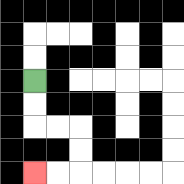{'start': '[1, 3]', 'end': '[1, 7]', 'path_directions': 'D,D,R,R,D,D,L,L', 'path_coordinates': '[[1, 3], [1, 4], [1, 5], [2, 5], [3, 5], [3, 6], [3, 7], [2, 7], [1, 7]]'}